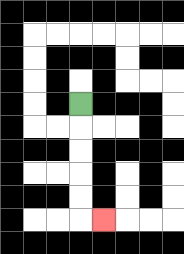{'start': '[3, 4]', 'end': '[4, 9]', 'path_directions': 'D,D,D,D,D,R', 'path_coordinates': '[[3, 4], [3, 5], [3, 6], [3, 7], [3, 8], [3, 9], [4, 9]]'}